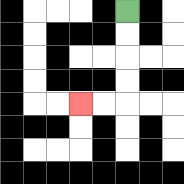{'start': '[5, 0]', 'end': '[3, 4]', 'path_directions': 'D,D,D,D,L,L', 'path_coordinates': '[[5, 0], [5, 1], [5, 2], [5, 3], [5, 4], [4, 4], [3, 4]]'}